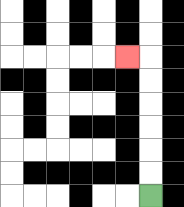{'start': '[6, 8]', 'end': '[5, 2]', 'path_directions': 'U,U,U,U,U,U,L', 'path_coordinates': '[[6, 8], [6, 7], [6, 6], [6, 5], [6, 4], [6, 3], [6, 2], [5, 2]]'}